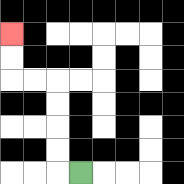{'start': '[3, 7]', 'end': '[0, 1]', 'path_directions': 'L,U,U,U,U,L,L,U,U', 'path_coordinates': '[[3, 7], [2, 7], [2, 6], [2, 5], [2, 4], [2, 3], [1, 3], [0, 3], [0, 2], [0, 1]]'}